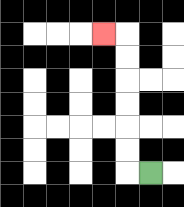{'start': '[6, 7]', 'end': '[4, 1]', 'path_directions': 'L,U,U,U,U,U,U,L', 'path_coordinates': '[[6, 7], [5, 7], [5, 6], [5, 5], [5, 4], [5, 3], [5, 2], [5, 1], [4, 1]]'}